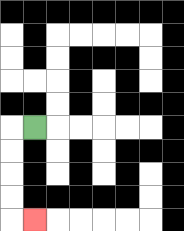{'start': '[1, 5]', 'end': '[1, 9]', 'path_directions': 'L,D,D,D,D,R', 'path_coordinates': '[[1, 5], [0, 5], [0, 6], [0, 7], [0, 8], [0, 9], [1, 9]]'}